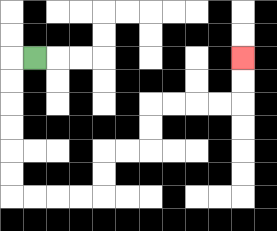{'start': '[1, 2]', 'end': '[10, 2]', 'path_directions': 'L,D,D,D,D,D,D,R,R,R,R,U,U,R,R,U,U,R,R,R,R,U,U', 'path_coordinates': '[[1, 2], [0, 2], [0, 3], [0, 4], [0, 5], [0, 6], [0, 7], [0, 8], [1, 8], [2, 8], [3, 8], [4, 8], [4, 7], [4, 6], [5, 6], [6, 6], [6, 5], [6, 4], [7, 4], [8, 4], [9, 4], [10, 4], [10, 3], [10, 2]]'}